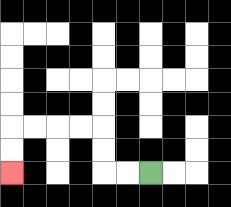{'start': '[6, 7]', 'end': '[0, 7]', 'path_directions': 'L,L,U,U,L,L,L,L,D,D', 'path_coordinates': '[[6, 7], [5, 7], [4, 7], [4, 6], [4, 5], [3, 5], [2, 5], [1, 5], [0, 5], [0, 6], [0, 7]]'}